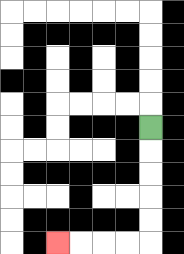{'start': '[6, 5]', 'end': '[2, 10]', 'path_directions': 'D,D,D,D,D,L,L,L,L', 'path_coordinates': '[[6, 5], [6, 6], [6, 7], [6, 8], [6, 9], [6, 10], [5, 10], [4, 10], [3, 10], [2, 10]]'}